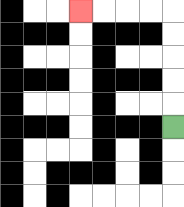{'start': '[7, 5]', 'end': '[3, 0]', 'path_directions': 'U,U,U,U,U,L,L,L,L', 'path_coordinates': '[[7, 5], [7, 4], [7, 3], [7, 2], [7, 1], [7, 0], [6, 0], [5, 0], [4, 0], [3, 0]]'}